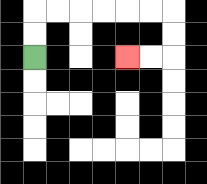{'start': '[1, 2]', 'end': '[5, 2]', 'path_directions': 'U,U,R,R,R,R,R,R,D,D,L,L', 'path_coordinates': '[[1, 2], [1, 1], [1, 0], [2, 0], [3, 0], [4, 0], [5, 0], [6, 0], [7, 0], [7, 1], [7, 2], [6, 2], [5, 2]]'}